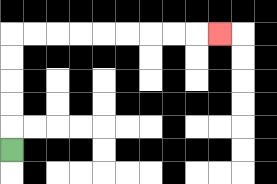{'start': '[0, 6]', 'end': '[9, 1]', 'path_directions': 'U,U,U,U,U,R,R,R,R,R,R,R,R,R', 'path_coordinates': '[[0, 6], [0, 5], [0, 4], [0, 3], [0, 2], [0, 1], [1, 1], [2, 1], [3, 1], [4, 1], [5, 1], [6, 1], [7, 1], [8, 1], [9, 1]]'}